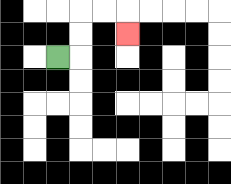{'start': '[2, 2]', 'end': '[5, 1]', 'path_directions': 'R,U,U,R,R,D', 'path_coordinates': '[[2, 2], [3, 2], [3, 1], [3, 0], [4, 0], [5, 0], [5, 1]]'}